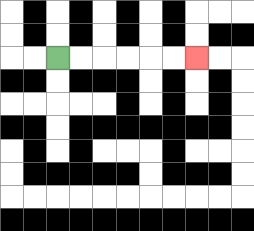{'start': '[2, 2]', 'end': '[8, 2]', 'path_directions': 'R,R,R,R,R,R', 'path_coordinates': '[[2, 2], [3, 2], [4, 2], [5, 2], [6, 2], [7, 2], [8, 2]]'}